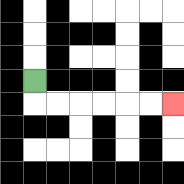{'start': '[1, 3]', 'end': '[7, 4]', 'path_directions': 'D,R,R,R,R,R,R', 'path_coordinates': '[[1, 3], [1, 4], [2, 4], [3, 4], [4, 4], [5, 4], [6, 4], [7, 4]]'}